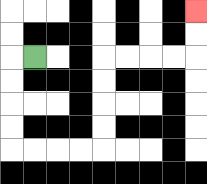{'start': '[1, 2]', 'end': '[8, 0]', 'path_directions': 'L,D,D,D,D,R,R,R,R,U,U,U,U,R,R,R,R,U,U', 'path_coordinates': '[[1, 2], [0, 2], [0, 3], [0, 4], [0, 5], [0, 6], [1, 6], [2, 6], [3, 6], [4, 6], [4, 5], [4, 4], [4, 3], [4, 2], [5, 2], [6, 2], [7, 2], [8, 2], [8, 1], [8, 0]]'}